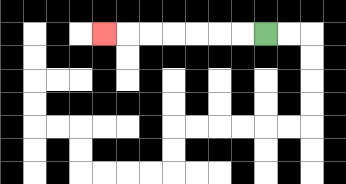{'start': '[11, 1]', 'end': '[4, 1]', 'path_directions': 'L,L,L,L,L,L,L', 'path_coordinates': '[[11, 1], [10, 1], [9, 1], [8, 1], [7, 1], [6, 1], [5, 1], [4, 1]]'}